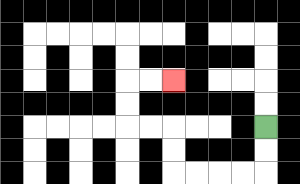{'start': '[11, 5]', 'end': '[7, 3]', 'path_directions': 'D,D,L,L,L,L,U,U,L,L,U,U,R,R', 'path_coordinates': '[[11, 5], [11, 6], [11, 7], [10, 7], [9, 7], [8, 7], [7, 7], [7, 6], [7, 5], [6, 5], [5, 5], [5, 4], [5, 3], [6, 3], [7, 3]]'}